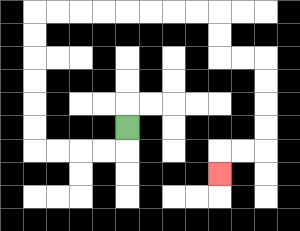{'start': '[5, 5]', 'end': '[9, 7]', 'path_directions': 'D,L,L,L,L,U,U,U,U,U,U,R,R,R,R,R,R,R,R,D,D,R,R,D,D,D,D,L,L,D', 'path_coordinates': '[[5, 5], [5, 6], [4, 6], [3, 6], [2, 6], [1, 6], [1, 5], [1, 4], [1, 3], [1, 2], [1, 1], [1, 0], [2, 0], [3, 0], [4, 0], [5, 0], [6, 0], [7, 0], [8, 0], [9, 0], [9, 1], [9, 2], [10, 2], [11, 2], [11, 3], [11, 4], [11, 5], [11, 6], [10, 6], [9, 6], [9, 7]]'}